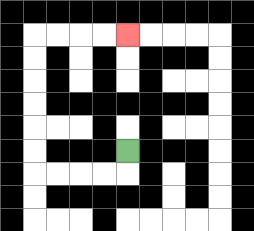{'start': '[5, 6]', 'end': '[5, 1]', 'path_directions': 'D,L,L,L,L,U,U,U,U,U,U,R,R,R,R', 'path_coordinates': '[[5, 6], [5, 7], [4, 7], [3, 7], [2, 7], [1, 7], [1, 6], [1, 5], [1, 4], [1, 3], [1, 2], [1, 1], [2, 1], [3, 1], [4, 1], [5, 1]]'}